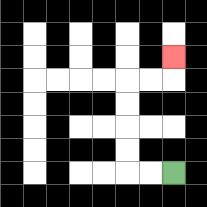{'start': '[7, 7]', 'end': '[7, 2]', 'path_directions': 'L,L,U,U,U,U,R,R,U', 'path_coordinates': '[[7, 7], [6, 7], [5, 7], [5, 6], [5, 5], [5, 4], [5, 3], [6, 3], [7, 3], [7, 2]]'}